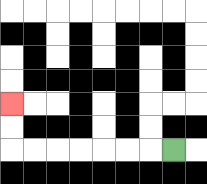{'start': '[7, 6]', 'end': '[0, 4]', 'path_directions': 'L,L,L,L,L,L,L,U,U', 'path_coordinates': '[[7, 6], [6, 6], [5, 6], [4, 6], [3, 6], [2, 6], [1, 6], [0, 6], [0, 5], [0, 4]]'}